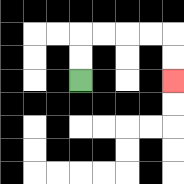{'start': '[3, 3]', 'end': '[7, 3]', 'path_directions': 'U,U,R,R,R,R,D,D', 'path_coordinates': '[[3, 3], [3, 2], [3, 1], [4, 1], [5, 1], [6, 1], [7, 1], [7, 2], [7, 3]]'}